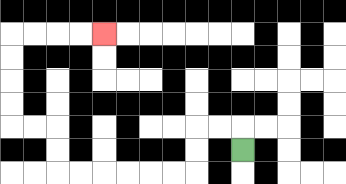{'start': '[10, 6]', 'end': '[4, 1]', 'path_directions': 'U,L,L,D,D,L,L,L,L,L,L,U,U,L,L,U,U,U,U,R,R,R,R', 'path_coordinates': '[[10, 6], [10, 5], [9, 5], [8, 5], [8, 6], [8, 7], [7, 7], [6, 7], [5, 7], [4, 7], [3, 7], [2, 7], [2, 6], [2, 5], [1, 5], [0, 5], [0, 4], [0, 3], [0, 2], [0, 1], [1, 1], [2, 1], [3, 1], [4, 1]]'}